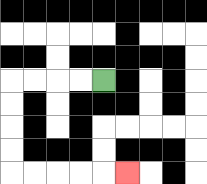{'start': '[4, 3]', 'end': '[5, 7]', 'path_directions': 'L,L,L,L,D,D,D,D,R,R,R,R,R', 'path_coordinates': '[[4, 3], [3, 3], [2, 3], [1, 3], [0, 3], [0, 4], [0, 5], [0, 6], [0, 7], [1, 7], [2, 7], [3, 7], [4, 7], [5, 7]]'}